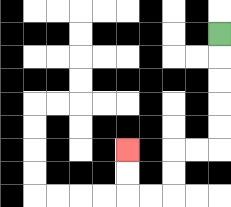{'start': '[9, 1]', 'end': '[5, 6]', 'path_directions': 'D,D,D,D,D,L,L,D,D,L,L,U,U', 'path_coordinates': '[[9, 1], [9, 2], [9, 3], [9, 4], [9, 5], [9, 6], [8, 6], [7, 6], [7, 7], [7, 8], [6, 8], [5, 8], [5, 7], [5, 6]]'}